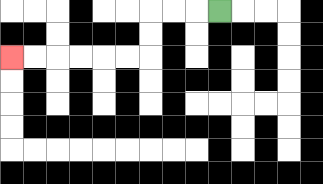{'start': '[9, 0]', 'end': '[0, 2]', 'path_directions': 'L,L,L,D,D,L,L,L,L,L,L', 'path_coordinates': '[[9, 0], [8, 0], [7, 0], [6, 0], [6, 1], [6, 2], [5, 2], [4, 2], [3, 2], [2, 2], [1, 2], [0, 2]]'}